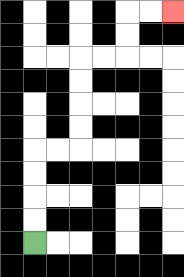{'start': '[1, 10]', 'end': '[7, 0]', 'path_directions': 'U,U,U,U,R,R,U,U,U,U,R,R,U,U,R,R', 'path_coordinates': '[[1, 10], [1, 9], [1, 8], [1, 7], [1, 6], [2, 6], [3, 6], [3, 5], [3, 4], [3, 3], [3, 2], [4, 2], [5, 2], [5, 1], [5, 0], [6, 0], [7, 0]]'}